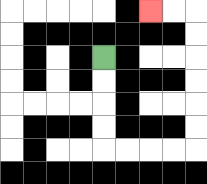{'start': '[4, 2]', 'end': '[6, 0]', 'path_directions': 'D,D,D,D,R,R,R,R,U,U,U,U,U,U,L,L', 'path_coordinates': '[[4, 2], [4, 3], [4, 4], [4, 5], [4, 6], [5, 6], [6, 6], [7, 6], [8, 6], [8, 5], [8, 4], [8, 3], [8, 2], [8, 1], [8, 0], [7, 0], [6, 0]]'}